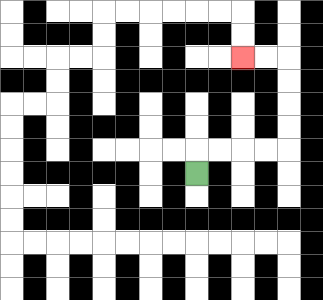{'start': '[8, 7]', 'end': '[10, 2]', 'path_directions': 'U,R,R,R,R,U,U,U,U,L,L', 'path_coordinates': '[[8, 7], [8, 6], [9, 6], [10, 6], [11, 6], [12, 6], [12, 5], [12, 4], [12, 3], [12, 2], [11, 2], [10, 2]]'}